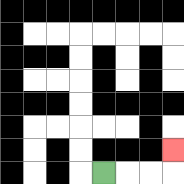{'start': '[4, 7]', 'end': '[7, 6]', 'path_directions': 'R,R,R,U', 'path_coordinates': '[[4, 7], [5, 7], [6, 7], [7, 7], [7, 6]]'}